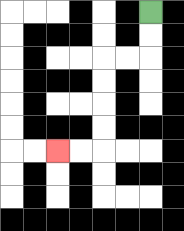{'start': '[6, 0]', 'end': '[2, 6]', 'path_directions': 'D,D,L,L,D,D,D,D,L,L', 'path_coordinates': '[[6, 0], [6, 1], [6, 2], [5, 2], [4, 2], [4, 3], [4, 4], [4, 5], [4, 6], [3, 6], [2, 6]]'}